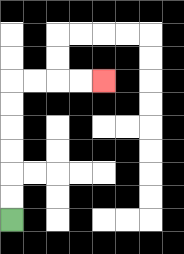{'start': '[0, 9]', 'end': '[4, 3]', 'path_directions': 'U,U,U,U,U,U,R,R,R,R', 'path_coordinates': '[[0, 9], [0, 8], [0, 7], [0, 6], [0, 5], [0, 4], [0, 3], [1, 3], [2, 3], [3, 3], [4, 3]]'}